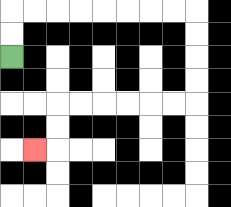{'start': '[0, 2]', 'end': '[1, 6]', 'path_directions': 'U,U,R,R,R,R,R,R,R,R,D,D,D,D,L,L,L,L,L,L,D,D,L', 'path_coordinates': '[[0, 2], [0, 1], [0, 0], [1, 0], [2, 0], [3, 0], [4, 0], [5, 0], [6, 0], [7, 0], [8, 0], [8, 1], [8, 2], [8, 3], [8, 4], [7, 4], [6, 4], [5, 4], [4, 4], [3, 4], [2, 4], [2, 5], [2, 6], [1, 6]]'}